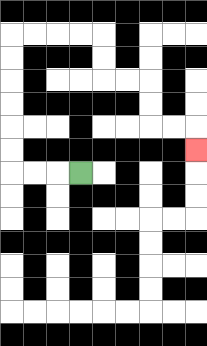{'start': '[3, 7]', 'end': '[8, 6]', 'path_directions': 'L,L,L,U,U,U,U,U,U,R,R,R,R,D,D,R,R,D,D,R,R,D', 'path_coordinates': '[[3, 7], [2, 7], [1, 7], [0, 7], [0, 6], [0, 5], [0, 4], [0, 3], [0, 2], [0, 1], [1, 1], [2, 1], [3, 1], [4, 1], [4, 2], [4, 3], [5, 3], [6, 3], [6, 4], [6, 5], [7, 5], [8, 5], [8, 6]]'}